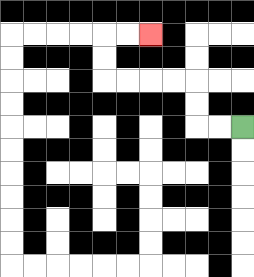{'start': '[10, 5]', 'end': '[6, 1]', 'path_directions': 'L,L,U,U,L,L,L,L,U,U,R,R', 'path_coordinates': '[[10, 5], [9, 5], [8, 5], [8, 4], [8, 3], [7, 3], [6, 3], [5, 3], [4, 3], [4, 2], [4, 1], [5, 1], [6, 1]]'}